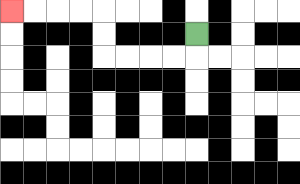{'start': '[8, 1]', 'end': '[0, 0]', 'path_directions': 'D,L,L,L,L,U,U,L,L,L,L', 'path_coordinates': '[[8, 1], [8, 2], [7, 2], [6, 2], [5, 2], [4, 2], [4, 1], [4, 0], [3, 0], [2, 0], [1, 0], [0, 0]]'}